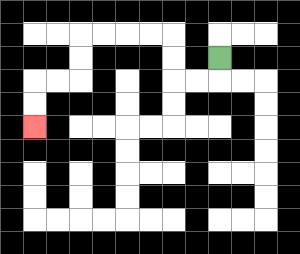{'start': '[9, 2]', 'end': '[1, 5]', 'path_directions': 'D,L,L,U,U,L,L,L,L,D,D,L,L,D,D', 'path_coordinates': '[[9, 2], [9, 3], [8, 3], [7, 3], [7, 2], [7, 1], [6, 1], [5, 1], [4, 1], [3, 1], [3, 2], [3, 3], [2, 3], [1, 3], [1, 4], [1, 5]]'}